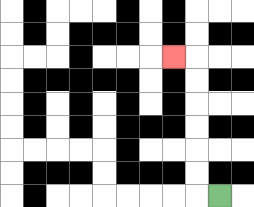{'start': '[9, 8]', 'end': '[7, 2]', 'path_directions': 'L,U,U,U,U,U,U,L', 'path_coordinates': '[[9, 8], [8, 8], [8, 7], [8, 6], [8, 5], [8, 4], [8, 3], [8, 2], [7, 2]]'}